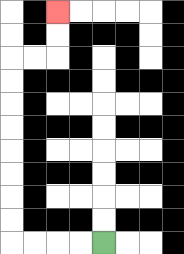{'start': '[4, 10]', 'end': '[2, 0]', 'path_directions': 'L,L,L,L,U,U,U,U,U,U,U,U,R,R,U,U', 'path_coordinates': '[[4, 10], [3, 10], [2, 10], [1, 10], [0, 10], [0, 9], [0, 8], [0, 7], [0, 6], [0, 5], [0, 4], [0, 3], [0, 2], [1, 2], [2, 2], [2, 1], [2, 0]]'}